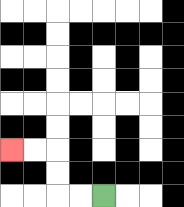{'start': '[4, 8]', 'end': '[0, 6]', 'path_directions': 'L,L,U,U,L,L', 'path_coordinates': '[[4, 8], [3, 8], [2, 8], [2, 7], [2, 6], [1, 6], [0, 6]]'}